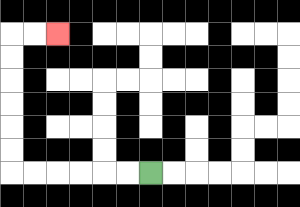{'start': '[6, 7]', 'end': '[2, 1]', 'path_directions': 'L,L,L,L,L,L,U,U,U,U,U,U,R,R', 'path_coordinates': '[[6, 7], [5, 7], [4, 7], [3, 7], [2, 7], [1, 7], [0, 7], [0, 6], [0, 5], [0, 4], [0, 3], [0, 2], [0, 1], [1, 1], [2, 1]]'}